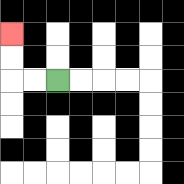{'start': '[2, 3]', 'end': '[0, 1]', 'path_directions': 'L,L,U,U', 'path_coordinates': '[[2, 3], [1, 3], [0, 3], [0, 2], [0, 1]]'}